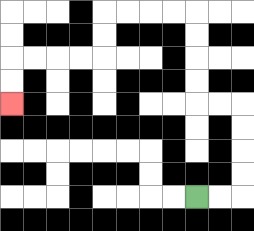{'start': '[8, 8]', 'end': '[0, 4]', 'path_directions': 'R,R,U,U,U,U,L,L,U,U,U,U,L,L,L,L,D,D,L,L,L,L,D,D', 'path_coordinates': '[[8, 8], [9, 8], [10, 8], [10, 7], [10, 6], [10, 5], [10, 4], [9, 4], [8, 4], [8, 3], [8, 2], [8, 1], [8, 0], [7, 0], [6, 0], [5, 0], [4, 0], [4, 1], [4, 2], [3, 2], [2, 2], [1, 2], [0, 2], [0, 3], [0, 4]]'}